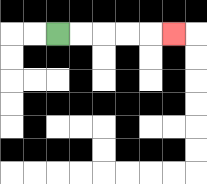{'start': '[2, 1]', 'end': '[7, 1]', 'path_directions': 'R,R,R,R,R', 'path_coordinates': '[[2, 1], [3, 1], [4, 1], [5, 1], [6, 1], [7, 1]]'}